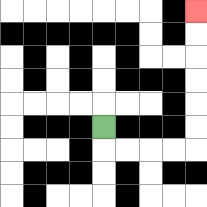{'start': '[4, 5]', 'end': '[8, 0]', 'path_directions': 'D,R,R,R,R,U,U,U,U,U,U', 'path_coordinates': '[[4, 5], [4, 6], [5, 6], [6, 6], [7, 6], [8, 6], [8, 5], [8, 4], [8, 3], [8, 2], [8, 1], [8, 0]]'}